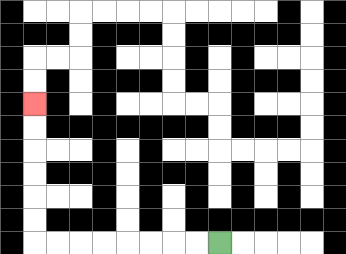{'start': '[9, 10]', 'end': '[1, 4]', 'path_directions': 'L,L,L,L,L,L,L,L,U,U,U,U,U,U', 'path_coordinates': '[[9, 10], [8, 10], [7, 10], [6, 10], [5, 10], [4, 10], [3, 10], [2, 10], [1, 10], [1, 9], [1, 8], [1, 7], [1, 6], [1, 5], [1, 4]]'}